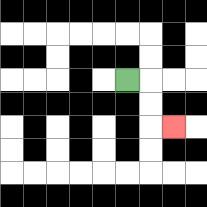{'start': '[5, 3]', 'end': '[7, 5]', 'path_directions': 'R,D,D,R', 'path_coordinates': '[[5, 3], [6, 3], [6, 4], [6, 5], [7, 5]]'}